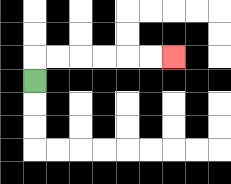{'start': '[1, 3]', 'end': '[7, 2]', 'path_directions': 'U,R,R,R,R,R,R', 'path_coordinates': '[[1, 3], [1, 2], [2, 2], [3, 2], [4, 2], [5, 2], [6, 2], [7, 2]]'}